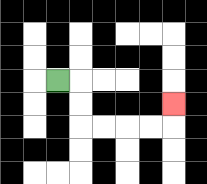{'start': '[2, 3]', 'end': '[7, 4]', 'path_directions': 'R,D,D,R,R,R,R,U', 'path_coordinates': '[[2, 3], [3, 3], [3, 4], [3, 5], [4, 5], [5, 5], [6, 5], [7, 5], [7, 4]]'}